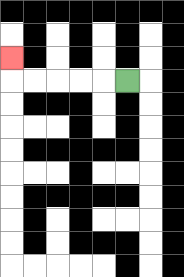{'start': '[5, 3]', 'end': '[0, 2]', 'path_directions': 'L,L,L,L,L,U', 'path_coordinates': '[[5, 3], [4, 3], [3, 3], [2, 3], [1, 3], [0, 3], [0, 2]]'}